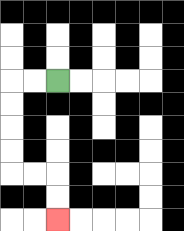{'start': '[2, 3]', 'end': '[2, 9]', 'path_directions': 'L,L,D,D,D,D,R,R,D,D', 'path_coordinates': '[[2, 3], [1, 3], [0, 3], [0, 4], [0, 5], [0, 6], [0, 7], [1, 7], [2, 7], [2, 8], [2, 9]]'}